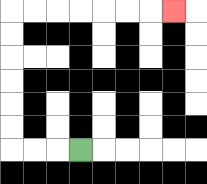{'start': '[3, 6]', 'end': '[7, 0]', 'path_directions': 'L,L,L,U,U,U,U,U,U,R,R,R,R,R,R,R', 'path_coordinates': '[[3, 6], [2, 6], [1, 6], [0, 6], [0, 5], [0, 4], [0, 3], [0, 2], [0, 1], [0, 0], [1, 0], [2, 0], [3, 0], [4, 0], [5, 0], [6, 0], [7, 0]]'}